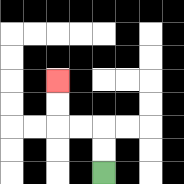{'start': '[4, 7]', 'end': '[2, 3]', 'path_directions': 'U,U,L,L,U,U', 'path_coordinates': '[[4, 7], [4, 6], [4, 5], [3, 5], [2, 5], [2, 4], [2, 3]]'}